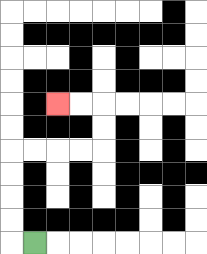{'start': '[1, 10]', 'end': '[2, 4]', 'path_directions': 'L,U,U,U,U,R,R,R,R,U,U,L,L', 'path_coordinates': '[[1, 10], [0, 10], [0, 9], [0, 8], [0, 7], [0, 6], [1, 6], [2, 6], [3, 6], [4, 6], [4, 5], [4, 4], [3, 4], [2, 4]]'}